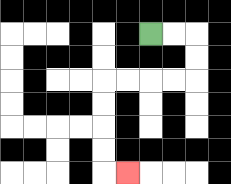{'start': '[6, 1]', 'end': '[5, 7]', 'path_directions': 'R,R,D,D,L,L,L,L,D,D,D,D,R', 'path_coordinates': '[[6, 1], [7, 1], [8, 1], [8, 2], [8, 3], [7, 3], [6, 3], [5, 3], [4, 3], [4, 4], [4, 5], [4, 6], [4, 7], [5, 7]]'}